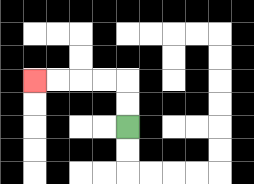{'start': '[5, 5]', 'end': '[1, 3]', 'path_directions': 'U,U,L,L,L,L', 'path_coordinates': '[[5, 5], [5, 4], [5, 3], [4, 3], [3, 3], [2, 3], [1, 3]]'}